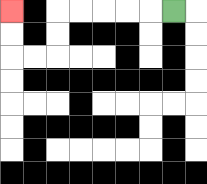{'start': '[7, 0]', 'end': '[0, 0]', 'path_directions': 'L,L,L,L,L,D,D,L,L,U,U', 'path_coordinates': '[[7, 0], [6, 0], [5, 0], [4, 0], [3, 0], [2, 0], [2, 1], [2, 2], [1, 2], [0, 2], [0, 1], [0, 0]]'}